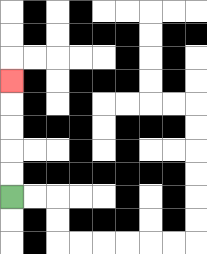{'start': '[0, 8]', 'end': '[0, 3]', 'path_directions': 'U,U,U,U,U', 'path_coordinates': '[[0, 8], [0, 7], [0, 6], [0, 5], [0, 4], [0, 3]]'}